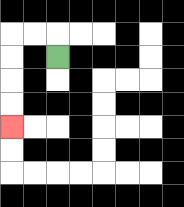{'start': '[2, 2]', 'end': '[0, 5]', 'path_directions': 'U,L,L,D,D,D,D', 'path_coordinates': '[[2, 2], [2, 1], [1, 1], [0, 1], [0, 2], [0, 3], [0, 4], [0, 5]]'}